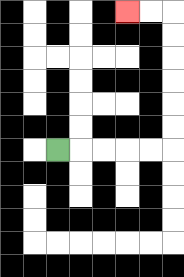{'start': '[2, 6]', 'end': '[5, 0]', 'path_directions': 'R,R,R,R,R,U,U,U,U,U,U,L,L', 'path_coordinates': '[[2, 6], [3, 6], [4, 6], [5, 6], [6, 6], [7, 6], [7, 5], [7, 4], [7, 3], [7, 2], [7, 1], [7, 0], [6, 0], [5, 0]]'}